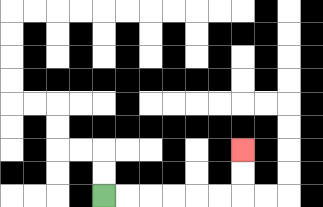{'start': '[4, 8]', 'end': '[10, 6]', 'path_directions': 'R,R,R,R,R,R,U,U', 'path_coordinates': '[[4, 8], [5, 8], [6, 8], [7, 8], [8, 8], [9, 8], [10, 8], [10, 7], [10, 6]]'}